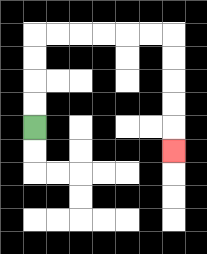{'start': '[1, 5]', 'end': '[7, 6]', 'path_directions': 'U,U,U,U,R,R,R,R,R,R,D,D,D,D,D', 'path_coordinates': '[[1, 5], [1, 4], [1, 3], [1, 2], [1, 1], [2, 1], [3, 1], [4, 1], [5, 1], [6, 1], [7, 1], [7, 2], [7, 3], [7, 4], [7, 5], [7, 6]]'}